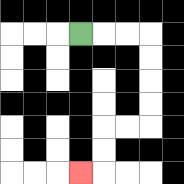{'start': '[3, 1]', 'end': '[3, 7]', 'path_directions': 'R,R,R,D,D,D,D,L,L,D,D,L', 'path_coordinates': '[[3, 1], [4, 1], [5, 1], [6, 1], [6, 2], [6, 3], [6, 4], [6, 5], [5, 5], [4, 5], [4, 6], [4, 7], [3, 7]]'}